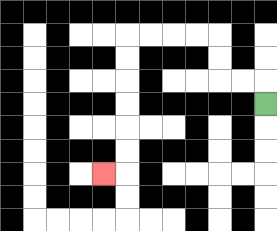{'start': '[11, 4]', 'end': '[4, 7]', 'path_directions': 'U,L,L,U,U,L,L,L,L,D,D,D,D,D,D,L', 'path_coordinates': '[[11, 4], [11, 3], [10, 3], [9, 3], [9, 2], [9, 1], [8, 1], [7, 1], [6, 1], [5, 1], [5, 2], [5, 3], [5, 4], [5, 5], [5, 6], [5, 7], [4, 7]]'}